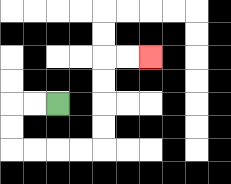{'start': '[2, 4]', 'end': '[6, 2]', 'path_directions': 'L,L,D,D,R,R,R,R,U,U,U,U,R,R', 'path_coordinates': '[[2, 4], [1, 4], [0, 4], [0, 5], [0, 6], [1, 6], [2, 6], [3, 6], [4, 6], [4, 5], [4, 4], [4, 3], [4, 2], [5, 2], [6, 2]]'}